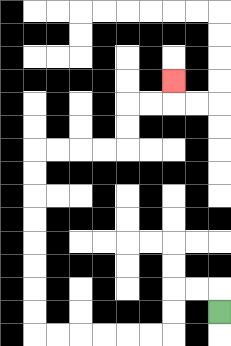{'start': '[9, 13]', 'end': '[7, 3]', 'path_directions': 'U,L,L,D,D,L,L,L,L,L,L,U,U,U,U,U,U,U,U,R,R,R,R,U,U,R,R,U', 'path_coordinates': '[[9, 13], [9, 12], [8, 12], [7, 12], [7, 13], [7, 14], [6, 14], [5, 14], [4, 14], [3, 14], [2, 14], [1, 14], [1, 13], [1, 12], [1, 11], [1, 10], [1, 9], [1, 8], [1, 7], [1, 6], [2, 6], [3, 6], [4, 6], [5, 6], [5, 5], [5, 4], [6, 4], [7, 4], [7, 3]]'}